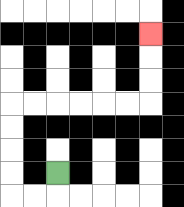{'start': '[2, 7]', 'end': '[6, 1]', 'path_directions': 'D,L,L,U,U,U,U,R,R,R,R,R,R,U,U,U', 'path_coordinates': '[[2, 7], [2, 8], [1, 8], [0, 8], [0, 7], [0, 6], [0, 5], [0, 4], [1, 4], [2, 4], [3, 4], [4, 4], [5, 4], [6, 4], [6, 3], [6, 2], [6, 1]]'}